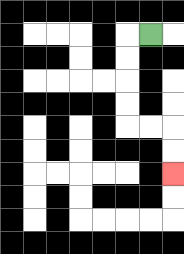{'start': '[6, 1]', 'end': '[7, 7]', 'path_directions': 'L,D,D,D,D,R,R,D,D', 'path_coordinates': '[[6, 1], [5, 1], [5, 2], [5, 3], [5, 4], [5, 5], [6, 5], [7, 5], [7, 6], [7, 7]]'}